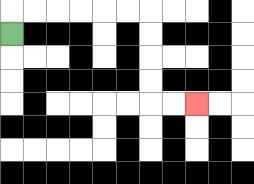{'start': '[0, 1]', 'end': '[8, 4]', 'path_directions': 'U,R,R,R,R,R,R,D,D,D,D,R,R', 'path_coordinates': '[[0, 1], [0, 0], [1, 0], [2, 0], [3, 0], [4, 0], [5, 0], [6, 0], [6, 1], [6, 2], [6, 3], [6, 4], [7, 4], [8, 4]]'}